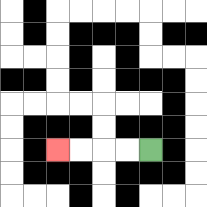{'start': '[6, 6]', 'end': '[2, 6]', 'path_directions': 'L,L,L,L', 'path_coordinates': '[[6, 6], [5, 6], [4, 6], [3, 6], [2, 6]]'}